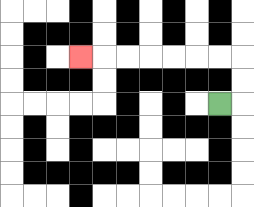{'start': '[9, 4]', 'end': '[3, 2]', 'path_directions': 'R,U,U,L,L,L,L,L,L,L', 'path_coordinates': '[[9, 4], [10, 4], [10, 3], [10, 2], [9, 2], [8, 2], [7, 2], [6, 2], [5, 2], [4, 2], [3, 2]]'}